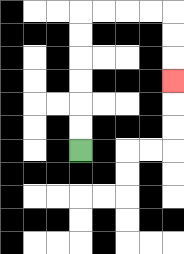{'start': '[3, 6]', 'end': '[7, 3]', 'path_directions': 'U,U,U,U,U,U,R,R,R,R,D,D,D', 'path_coordinates': '[[3, 6], [3, 5], [3, 4], [3, 3], [3, 2], [3, 1], [3, 0], [4, 0], [5, 0], [6, 0], [7, 0], [7, 1], [7, 2], [7, 3]]'}